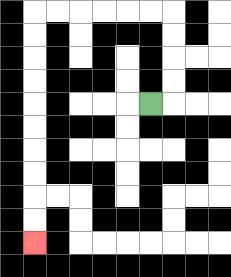{'start': '[6, 4]', 'end': '[1, 10]', 'path_directions': 'R,U,U,U,U,L,L,L,L,L,L,D,D,D,D,D,D,D,D,D,D', 'path_coordinates': '[[6, 4], [7, 4], [7, 3], [7, 2], [7, 1], [7, 0], [6, 0], [5, 0], [4, 0], [3, 0], [2, 0], [1, 0], [1, 1], [1, 2], [1, 3], [1, 4], [1, 5], [1, 6], [1, 7], [1, 8], [1, 9], [1, 10]]'}